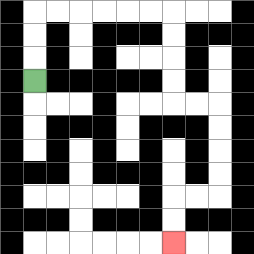{'start': '[1, 3]', 'end': '[7, 10]', 'path_directions': 'U,U,U,R,R,R,R,R,R,D,D,D,D,R,R,D,D,D,D,L,L,D,D', 'path_coordinates': '[[1, 3], [1, 2], [1, 1], [1, 0], [2, 0], [3, 0], [4, 0], [5, 0], [6, 0], [7, 0], [7, 1], [7, 2], [7, 3], [7, 4], [8, 4], [9, 4], [9, 5], [9, 6], [9, 7], [9, 8], [8, 8], [7, 8], [7, 9], [7, 10]]'}